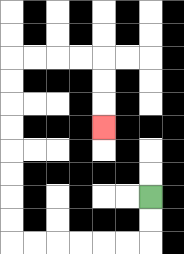{'start': '[6, 8]', 'end': '[4, 5]', 'path_directions': 'D,D,L,L,L,L,L,L,U,U,U,U,U,U,U,U,R,R,R,R,D,D,D', 'path_coordinates': '[[6, 8], [6, 9], [6, 10], [5, 10], [4, 10], [3, 10], [2, 10], [1, 10], [0, 10], [0, 9], [0, 8], [0, 7], [0, 6], [0, 5], [0, 4], [0, 3], [0, 2], [1, 2], [2, 2], [3, 2], [4, 2], [4, 3], [4, 4], [4, 5]]'}